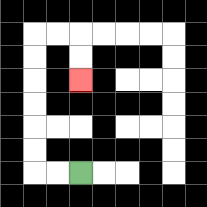{'start': '[3, 7]', 'end': '[3, 3]', 'path_directions': 'L,L,U,U,U,U,U,U,R,R,D,D', 'path_coordinates': '[[3, 7], [2, 7], [1, 7], [1, 6], [1, 5], [1, 4], [1, 3], [1, 2], [1, 1], [2, 1], [3, 1], [3, 2], [3, 3]]'}